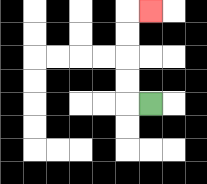{'start': '[6, 4]', 'end': '[6, 0]', 'path_directions': 'L,U,U,U,U,R', 'path_coordinates': '[[6, 4], [5, 4], [5, 3], [5, 2], [5, 1], [5, 0], [6, 0]]'}